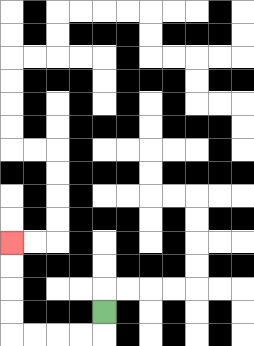{'start': '[4, 13]', 'end': '[0, 10]', 'path_directions': 'D,L,L,L,L,U,U,U,U', 'path_coordinates': '[[4, 13], [4, 14], [3, 14], [2, 14], [1, 14], [0, 14], [0, 13], [0, 12], [0, 11], [0, 10]]'}